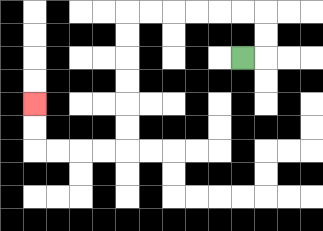{'start': '[10, 2]', 'end': '[1, 4]', 'path_directions': 'R,U,U,L,L,L,L,L,L,D,D,D,D,D,D,L,L,L,L,U,U', 'path_coordinates': '[[10, 2], [11, 2], [11, 1], [11, 0], [10, 0], [9, 0], [8, 0], [7, 0], [6, 0], [5, 0], [5, 1], [5, 2], [5, 3], [5, 4], [5, 5], [5, 6], [4, 6], [3, 6], [2, 6], [1, 6], [1, 5], [1, 4]]'}